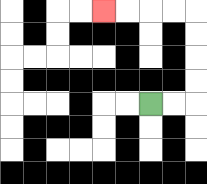{'start': '[6, 4]', 'end': '[4, 0]', 'path_directions': 'R,R,U,U,U,U,L,L,L,L', 'path_coordinates': '[[6, 4], [7, 4], [8, 4], [8, 3], [8, 2], [8, 1], [8, 0], [7, 0], [6, 0], [5, 0], [4, 0]]'}